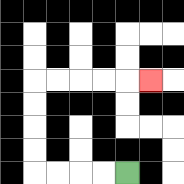{'start': '[5, 7]', 'end': '[6, 3]', 'path_directions': 'L,L,L,L,U,U,U,U,R,R,R,R,R', 'path_coordinates': '[[5, 7], [4, 7], [3, 7], [2, 7], [1, 7], [1, 6], [1, 5], [1, 4], [1, 3], [2, 3], [3, 3], [4, 3], [5, 3], [6, 3]]'}